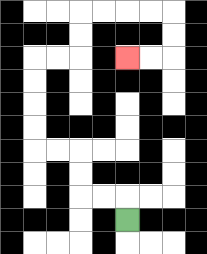{'start': '[5, 9]', 'end': '[5, 2]', 'path_directions': 'U,L,L,U,U,L,L,U,U,U,U,R,R,U,U,R,R,R,R,D,D,L,L', 'path_coordinates': '[[5, 9], [5, 8], [4, 8], [3, 8], [3, 7], [3, 6], [2, 6], [1, 6], [1, 5], [1, 4], [1, 3], [1, 2], [2, 2], [3, 2], [3, 1], [3, 0], [4, 0], [5, 0], [6, 0], [7, 0], [7, 1], [7, 2], [6, 2], [5, 2]]'}